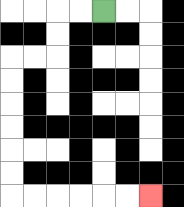{'start': '[4, 0]', 'end': '[6, 8]', 'path_directions': 'L,L,D,D,L,L,D,D,D,D,D,D,R,R,R,R,R,R', 'path_coordinates': '[[4, 0], [3, 0], [2, 0], [2, 1], [2, 2], [1, 2], [0, 2], [0, 3], [0, 4], [0, 5], [0, 6], [0, 7], [0, 8], [1, 8], [2, 8], [3, 8], [4, 8], [5, 8], [6, 8]]'}